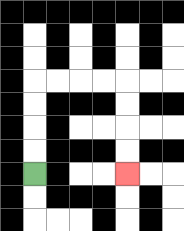{'start': '[1, 7]', 'end': '[5, 7]', 'path_directions': 'U,U,U,U,R,R,R,R,D,D,D,D', 'path_coordinates': '[[1, 7], [1, 6], [1, 5], [1, 4], [1, 3], [2, 3], [3, 3], [4, 3], [5, 3], [5, 4], [5, 5], [5, 6], [5, 7]]'}